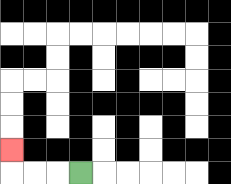{'start': '[3, 7]', 'end': '[0, 6]', 'path_directions': 'L,L,L,U', 'path_coordinates': '[[3, 7], [2, 7], [1, 7], [0, 7], [0, 6]]'}